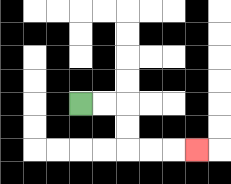{'start': '[3, 4]', 'end': '[8, 6]', 'path_directions': 'R,R,D,D,R,R,R', 'path_coordinates': '[[3, 4], [4, 4], [5, 4], [5, 5], [5, 6], [6, 6], [7, 6], [8, 6]]'}